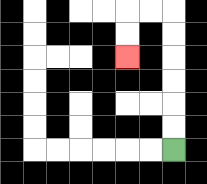{'start': '[7, 6]', 'end': '[5, 2]', 'path_directions': 'U,U,U,U,U,U,L,L,D,D', 'path_coordinates': '[[7, 6], [7, 5], [7, 4], [7, 3], [7, 2], [7, 1], [7, 0], [6, 0], [5, 0], [5, 1], [5, 2]]'}